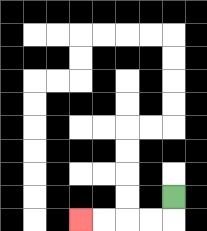{'start': '[7, 8]', 'end': '[3, 9]', 'path_directions': 'D,L,L,L,L', 'path_coordinates': '[[7, 8], [7, 9], [6, 9], [5, 9], [4, 9], [3, 9]]'}